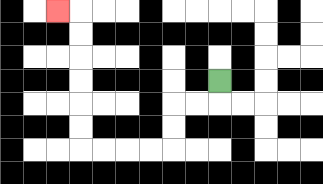{'start': '[9, 3]', 'end': '[2, 0]', 'path_directions': 'D,L,L,D,D,L,L,L,L,U,U,U,U,U,U,L', 'path_coordinates': '[[9, 3], [9, 4], [8, 4], [7, 4], [7, 5], [7, 6], [6, 6], [5, 6], [4, 6], [3, 6], [3, 5], [3, 4], [3, 3], [3, 2], [3, 1], [3, 0], [2, 0]]'}